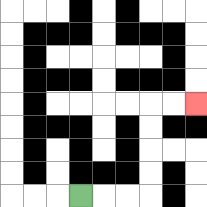{'start': '[3, 8]', 'end': '[8, 4]', 'path_directions': 'R,R,R,U,U,U,U,R,R', 'path_coordinates': '[[3, 8], [4, 8], [5, 8], [6, 8], [6, 7], [6, 6], [6, 5], [6, 4], [7, 4], [8, 4]]'}